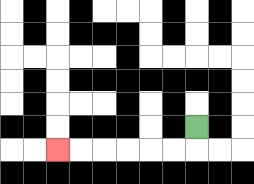{'start': '[8, 5]', 'end': '[2, 6]', 'path_directions': 'D,L,L,L,L,L,L', 'path_coordinates': '[[8, 5], [8, 6], [7, 6], [6, 6], [5, 6], [4, 6], [3, 6], [2, 6]]'}